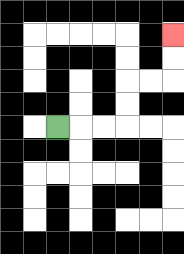{'start': '[2, 5]', 'end': '[7, 1]', 'path_directions': 'R,R,R,U,U,R,R,U,U', 'path_coordinates': '[[2, 5], [3, 5], [4, 5], [5, 5], [5, 4], [5, 3], [6, 3], [7, 3], [7, 2], [7, 1]]'}